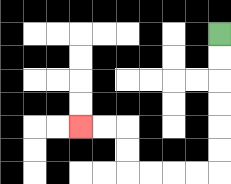{'start': '[9, 1]', 'end': '[3, 5]', 'path_directions': 'D,D,D,D,D,D,L,L,L,L,U,U,L,L', 'path_coordinates': '[[9, 1], [9, 2], [9, 3], [9, 4], [9, 5], [9, 6], [9, 7], [8, 7], [7, 7], [6, 7], [5, 7], [5, 6], [5, 5], [4, 5], [3, 5]]'}